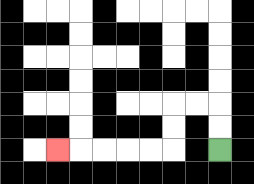{'start': '[9, 6]', 'end': '[2, 6]', 'path_directions': 'U,U,L,L,D,D,L,L,L,L,L', 'path_coordinates': '[[9, 6], [9, 5], [9, 4], [8, 4], [7, 4], [7, 5], [7, 6], [6, 6], [5, 6], [4, 6], [3, 6], [2, 6]]'}